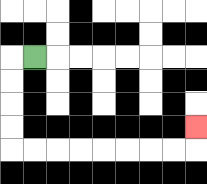{'start': '[1, 2]', 'end': '[8, 5]', 'path_directions': 'L,D,D,D,D,R,R,R,R,R,R,R,R,U', 'path_coordinates': '[[1, 2], [0, 2], [0, 3], [0, 4], [0, 5], [0, 6], [1, 6], [2, 6], [3, 6], [4, 6], [5, 6], [6, 6], [7, 6], [8, 6], [8, 5]]'}